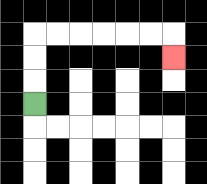{'start': '[1, 4]', 'end': '[7, 2]', 'path_directions': 'U,U,U,R,R,R,R,R,R,D', 'path_coordinates': '[[1, 4], [1, 3], [1, 2], [1, 1], [2, 1], [3, 1], [4, 1], [5, 1], [6, 1], [7, 1], [7, 2]]'}